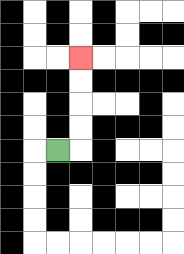{'start': '[2, 6]', 'end': '[3, 2]', 'path_directions': 'R,U,U,U,U', 'path_coordinates': '[[2, 6], [3, 6], [3, 5], [3, 4], [3, 3], [3, 2]]'}